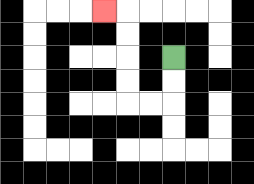{'start': '[7, 2]', 'end': '[4, 0]', 'path_directions': 'D,D,L,L,U,U,U,U,L', 'path_coordinates': '[[7, 2], [7, 3], [7, 4], [6, 4], [5, 4], [5, 3], [5, 2], [5, 1], [5, 0], [4, 0]]'}